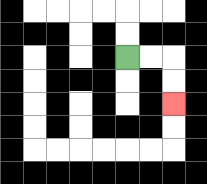{'start': '[5, 2]', 'end': '[7, 4]', 'path_directions': 'R,R,D,D', 'path_coordinates': '[[5, 2], [6, 2], [7, 2], [7, 3], [7, 4]]'}